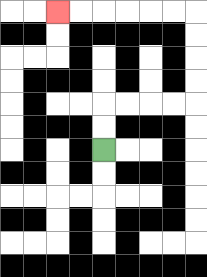{'start': '[4, 6]', 'end': '[2, 0]', 'path_directions': 'U,U,R,R,R,R,U,U,U,U,L,L,L,L,L,L', 'path_coordinates': '[[4, 6], [4, 5], [4, 4], [5, 4], [6, 4], [7, 4], [8, 4], [8, 3], [8, 2], [8, 1], [8, 0], [7, 0], [6, 0], [5, 0], [4, 0], [3, 0], [2, 0]]'}